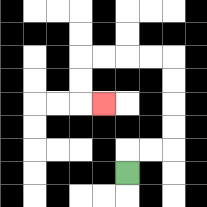{'start': '[5, 7]', 'end': '[4, 4]', 'path_directions': 'U,R,R,U,U,U,U,L,L,L,L,D,D,R', 'path_coordinates': '[[5, 7], [5, 6], [6, 6], [7, 6], [7, 5], [7, 4], [7, 3], [7, 2], [6, 2], [5, 2], [4, 2], [3, 2], [3, 3], [3, 4], [4, 4]]'}